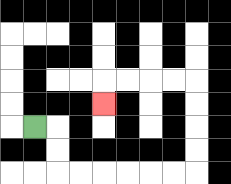{'start': '[1, 5]', 'end': '[4, 4]', 'path_directions': 'R,D,D,R,R,R,R,R,R,U,U,U,U,L,L,L,L,D', 'path_coordinates': '[[1, 5], [2, 5], [2, 6], [2, 7], [3, 7], [4, 7], [5, 7], [6, 7], [7, 7], [8, 7], [8, 6], [8, 5], [8, 4], [8, 3], [7, 3], [6, 3], [5, 3], [4, 3], [4, 4]]'}